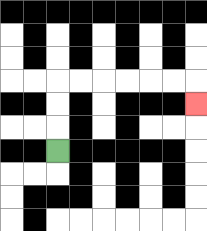{'start': '[2, 6]', 'end': '[8, 4]', 'path_directions': 'U,U,U,R,R,R,R,R,R,D', 'path_coordinates': '[[2, 6], [2, 5], [2, 4], [2, 3], [3, 3], [4, 3], [5, 3], [6, 3], [7, 3], [8, 3], [8, 4]]'}